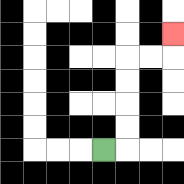{'start': '[4, 6]', 'end': '[7, 1]', 'path_directions': 'R,U,U,U,U,R,R,U', 'path_coordinates': '[[4, 6], [5, 6], [5, 5], [5, 4], [5, 3], [5, 2], [6, 2], [7, 2], [7, 1]]'}